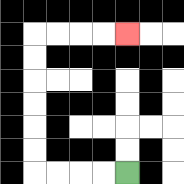{'start': '[5, 7]', 'end': '[5, 1]', 'path_directions': 'L,L,L,L,U,U,U,U,U,U,R,R,R,R', 'path_coordinates': '[[5, 7], [4, 7], [3, 7], [2, 7], [1, 7], [1, 6], [1, 5], [1, 4], [1, 3], [1, 2], [1, 1], [2, 1], [3, 1], [4, 1], [5, 1]]'}